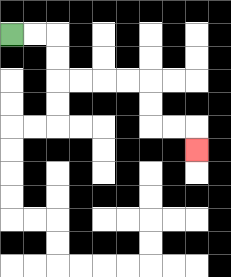{'start': '[0, 1]', 'end': '[8, 6]', 'path_directions': 'R,R,D,D,R,R,R,R,D,D,R,R,D', 'path_coordinates': '[[0, 1], [1, 1], [2, 1], [2, 2], [2, 3], [3, 3], [4, 3], [5, 3], [6, 3], [6, 4], [6, 5], [7, 5], [8, 5], [8, 6]]'}